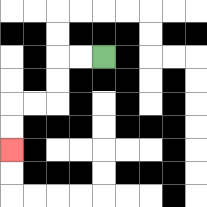{'start': '[4, 2]', 'end': '[0, 6]', 'path_directions': 'L,L,D,D,L,L,D,D', 'path_coordinates': '[[4, 2], [3, 2], [2, 2], [2, 3], [2, 4], [1, 4], [0, 4], [0, 5], [0, 6]]'}